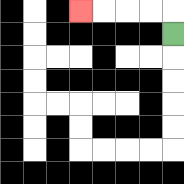{'start': '[7, 1]', 'end': '[3, 0]', 'path_directions': 'U,L,L,L,L', 'path_coordinates': '[[7, 1], [7, 0], [6, 0], [5, 0], [4, 0], [3, 0]]'}